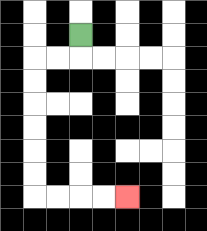{'start': '[3, 1]', 'end': '[5, 8]', 'path_directions': 'D,L,L,D,D,D,D,D,D,R,R,R,R', 'path_coordinates': '[[3, 1], [3, 2], [2, 2], [1, 2], [1, 3], [1, 4], [1, 5], [1, 6], [1, 7], [1, 8], [2, 8], [3, 8], [4, 8], [5, 8]]'}